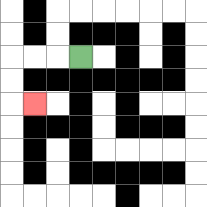{'start': '[3, 2]', 'end': '[1, 4]', 'path_directions': 'L,L,L,D,D,R', 'path_coordinates': '[[3, 2], [2, 2], [1, 2], [0, 2], [0, 3], [0, 4], [1, 4]]'}